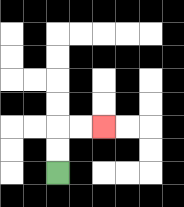{'start': '[2, 7]', 'end': '[4, 5]', 'path_directions': 'U,U,R,R', 'path_coordinates': '[[2, 7], [2, 6], [2, 5], [3, 5], [4, 5]]'}